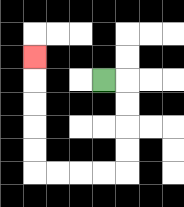{'start': '[4, 3]', 'end': '[1, 2]', 'path_directions': 'R,D,D,D,D,L,L,L,L,U,U,U,U,U', 'path_coordinates': '[[4, 3], [5, 3], [5, 4], [5, 5], [5, 6], [5, 7], [4, 7], [3, 7], [2, 7], [1, 7], [1, 6], [1, 5], [1, 4], [1, 3], [1, 2]]'}